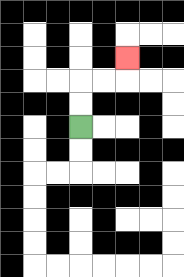{'start': '[3, 5]', 'end': '[5, 2]', 'path_directions': 'U,U,R,R,U', 'path_coordinates': '[[3, 5], [3, 4], [3, 3], [4, 3], [5, 3], [5, 2]]'}